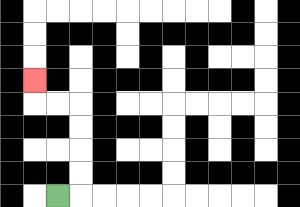{'start': '[2, 8]', 'end': '[1, 3]', 'path_directions': 'R,U,U,U,U,L,L,U', 'path_coordinates': '[[2, 8], [3, 8], [3, 7], [3, 6], [3, 5], [3, 4], [2, 4], [1, 4], [1, 3]]'}